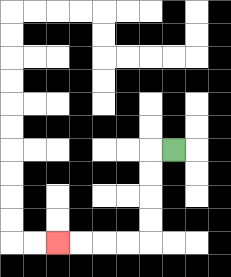{'start': '[7, 6]', 'end': '[2, 10]', 'path_directions': 'L,D,D,D,D,L,L,L,L', 'path_coordinates': '[[7, 6], [6, 6], [6, 7], [6, 8], [6, 9], [6, 10], [5, 10], [4, 10], [3, 10], [2, 10]]'}